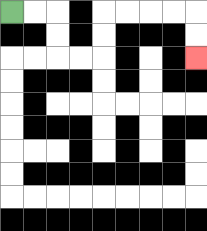{'start': '[0, 0]', 'end': '[8, 2]', 'path_directions': 'R,R,D,D,R,R,U,U,R,R,R,R,D,D', 'path_coordinates': '[[0, 0], [1, 0], [2, 0], [2, 1], [2, 2], [3, 2], [4, 2], [4, 1], [4, 0], [5, 0], [6, 0], [7, 0], [8, 0], [8, 1], [8, 2]]'}